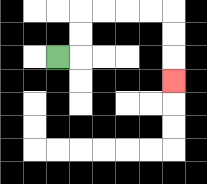{'start': '[2, 2]', 'end': '[7, 3]', 'path_directions': 'R,U,U,R,R,R,R,D,D,D', 'path_coordinates': '[[2, 2], [3, 2], [3, 1], [3, 0], [4, 0], [5, 0], [6, 0], [7, 0], [7, 1], [7, 2], [7, 3]]'}